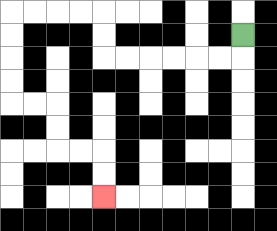{'start': '[10, 1]', 'end': '[4, 8]', 'path_directions': 'D,L,L,L,L,L,L,U,U,L,L,L,L,D,D,D,D,R,R,D,D,R,R,D,D', 'path_coordinates': '[[10, 1], [10, 2], [9, 2], [8, 2], [7, 2], [6, 2], [5, 2], [4, 2], [4, 1], [4, 0], [3, 0], [2, 0], [1, 0], [0, 0], [0, 1], [0, 2], [0, 3], [0, 4], [1, 4], [2, 4], [2, 5], [2, 6], [3, 6], [4, 6], [4, 7], [4, 8]]'}